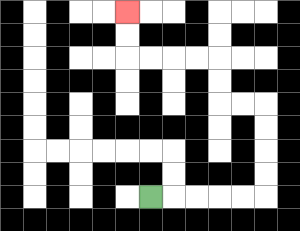{'start': '[6, 8]', 'end': '[5, 0]', 'path_directions': 'R,R,R,R,R,U,U,U,U,L,L,U,U,L,L,L,L,U,U', 'path_coordinates': '[[6, 8], [7, 8], [8, 8], [9, 8], [10, 8], [11, 8], [11, 7], [11, 6], [11, 5], [11, 4], [10, 4], [9, 4], [9, 3], [9, 2], [8, 2], [7, 2], [6, 2], [5, 2], [5, 1], [5, 0]]'}